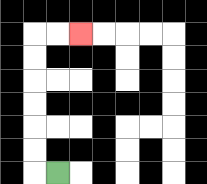{'start': '[2, 7]', 'end': '[3, 1]', 'path_directions': 'L,U,U,U,U,U,U,R,R', 'path_coordinates': '[[2, 7], [1, 7], [1, 6], [1, 5], [1, 4], [1, 3], [1, 2], [1, 1], [2, 1], [3, 1]]'}